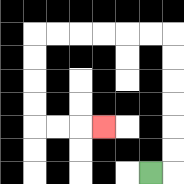{'start': '[6, 7]', 'end': '[4, 5]', 'path_directions': 'R,U,U,U,U,U,U,L,L,L,L,L,L,D,D,D,D,R,R,R', 'path_coordinates': '[[6, 7], [7, 7], [7, 6], [7, 5], [7, 4], [7, 3], [7, 2], [7, 1], [6, 1], [5, 1], [4, 1], [3, 1], [2, 1], [1, 1], [1, 2], [1, 3], [1, 4], [1, 5], [2, 5], [3, 5], [4, 5]]'}